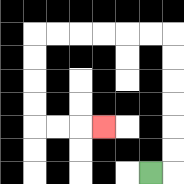{'start': '[6, 7]', 'end': '[4, 5]', 'path_directions': 'R,U,U,U,U,U,U,L,L,L,L,L,L,D,D,D,D,R,R,R', 'path_coordinates': '[[6, 7], [7, 7], [7, 6], [7, 5], [7, 4], [7, 3], [7, 2], [7, 1], [6, 1], [5, 1], [4, 1], [3, 1], [2, 1], [1, 1], [1, 2], [1, 3], [1, 4], [1, 5], [2, 5], [3, 5], [4, 5]]'}